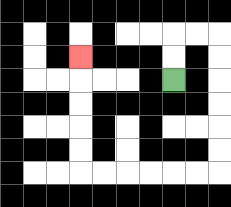{'start': '[7, 3]', 'end': '[3, 2]', 'path_directions': 'U,U,R,R,D,D,D,D,D,D,L,L,L,L,L,L,U,U,U,U,U', 'path_coordinates': '[[7, 3], [7, 2], [7, 1], [8, 1], [9, 1], [9, 2], [9, 3], [9, 4], [9, 5], [9, 6], [9, 7], [8, 7], [7, 7], [6, 7], [5, 7], [4, 7], [3, 7], [3, 6], [3, 5], [3, 4], [3, 3], [3, 2]]'}